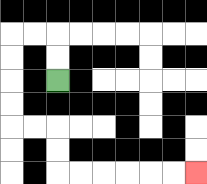{'start': '[2, 3]', 'end': '[8, 7]', 'path_directions': 'U,U,L,L,D,D,D,D,R,R,D,D,R,R,R,R,R,R', 'path_coordinates': '[[2, 3], [2, 2], [2, 1], [1, 1], [0, 1], [0, 2], [0, 3], [0, 4], [0, 5], [1, 5], [2, 5], [2, 6], [2, 7], [3, 7], [4, 7], [5, 7], [6, 7], [7, 7], [8, 7]]'}